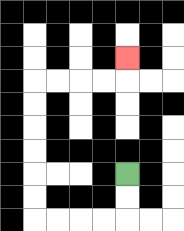{'start': '[5, 7]', 'end': '[5, 2]', 'path_directions': 'D,D,L,L,L,L,U,U,U,U,U,U,R,R,R,R,U', 'path_coordinates': '[[5, 7], [5, 8], [5, 9], [4, 9], [3, 9], [2, 9], [1, 9], [1, 8], [1, 7], [1, 6], [1, 5], [1, 4], [1, 3], [2, 3], [3, 3], [4, 3], [5, 3], [5, 2]]'}